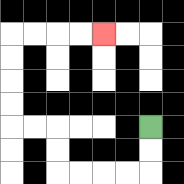{'start': '[6, 5]', 'end': '[4, 1]', 'path_directions': 'D,D,L,L,L,L,U,U,L,L,U,U,U,U,R,R,R,R', 'path_coordinates': '[[6, 5], [6, 6], [6, 7], [5, 7], [4, 7], [3, 7], [2, 7], [2, 6], [2, 5], [1, 5], [0, 5], [0, 4], [0, 3], [0, 2], [0, 1], [1, 1], [2, 1], [3, 1], [4, 1]]'}